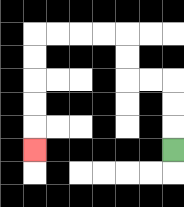{'start': '[7, 6]', 'end': '[1, 6]', 'path_directions': 'U,U,U,L,L,U,U,L,L,L,L,D,D,D,D,D', 'path_coordinates': '[[7, 6], [7, 5], [7, 4], [7, 3], [6, 3], [5, 3], [5, 2], [5, 1], [4, 1], [3, 1], [2, 1], [1, 1], [1, 2], [1, 3], [1, 4], [1, 5], [1, 6]]'}